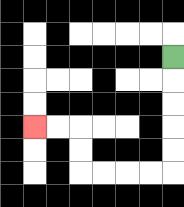{'start': '[7, 2]', 'end': '[1, 5]', 'path_directions': 'D,D,D,D,D,L,L,L,L,U,U,L,L', 'path_coordinates': '[[7, 2], [7, 3], [7, 4], [7, 5], [7, 6], [7, 7], [6, 7], [5, 7], [4, 7], [3, 7], [3, 6], [3, 5], [2, 5], [1, 5]]'}